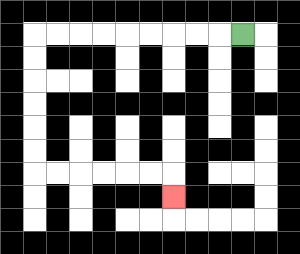{'start': '[10, 1]', 'end': '[7, 8]', 'path_directions': 'L,L,L,L,L,L,L,L,L,D,D,D,D,D,D,R,R,R,R,R,R,D', 'path_coordinates': '[[10, 1], [9, 1], [8, 1], [7, 1], [6, 1], [5, 1], [4, 1], [3, 1], [2, 1], [1, 1], [1, 2], [1, 3], [1, 4], [1, 5], [1, 6], [1, 7], [2, 7], [3, 7], [4, 7], [5, 7], [6, 7], [7, 7], [7, 8]]'}